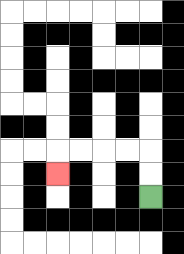{'start': '[6, 8]', 'end': '[2, 7]', 'path_directions': 'U,U,L,L,L,L,D', 'path_coordinates': '[[6, 8], [6, 7], [6, 6], [5, 6], [4, 6], [3, 6], [2, 6], [2, 7]]'}